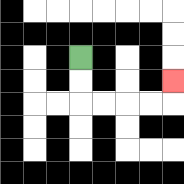{'start': '[3, 2]', 'end': '[7, 3]', 'path_directions': 'D,D,R,R,R,R,U', 'path_coordinates': '[[3, 2], [3, 3], [3, 4], [4, 4], [5, 4], [6, 4], [7, 4], [7, 3]]'}